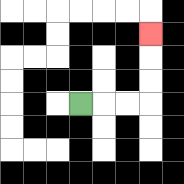{'start': '[3, 4]', 'end': '[6, 1]', 'path_directions': 'R,R,R,U,U,U', 'path_coordinates': '[[3, 4], [4, 4], [5, 4], [6, 4], [6, 3], [6, 2], [6, 1]]'}